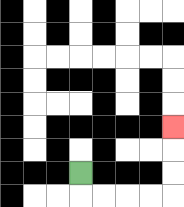{'start': '[3, 7]', 'end': '[7, 5]', 'path_directions': 'D,R,R,R,R,U,U,U', 'path_coordinates': '[[3, 7], [3, 8], [4, 8], [5, 8], [6, 8], [7, 8], [7, 7], [7, 6], [7, 5]]'}